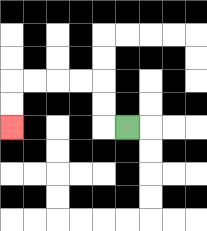{'start': '[5, 5]', 'end': '[0, 5]', 'path_directions': 'L,U,U,L,L,L,L,D,D', 'path_coordinates': '[[5, 5], [4, 5], [4, 4], [4, 3], [3, 3], [2, 3], [1, 3], [0, 3], [0, 4], [0, 5]]'}